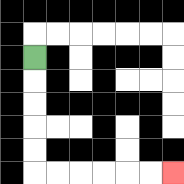{'start': '[1, 2]', 'end': '[7, 7]', 'path_directions': 'D,D,D,D,D,R,R,R,R,R,R', 'path_coordinates': '[[1, 2], [1, 3], [1, 4], [1, 5], [1, 6], [1, 7], [2, 7], [3, 7], [4, 7], [5, 7], [6, 7], [7, 7]]'}